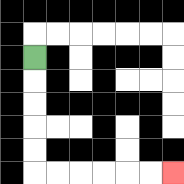{'start': '[1, 2]', 'end': '[7, 7]', 'path_directions': 'D,D,D,D,D,R,R,R,R,R,R', 'path_coordinates': '[[1, 2], [1, 3], [1, 4], [1, 5], [1, 6], [1, 7], [2, 7], [3, 7], [4, 7], [5, 7], [6, 7], [7, 7]]'}